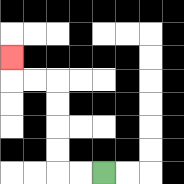{'start': '[4, 7]', 'end': '[0, 2]', 'path_directions': 'L,L,U,U,U,U,L,L,U', 'path_coordinates': '[[4, 7], [3, 7], [2, 7], [2, 6], [2, 5], [2, 4], [2, 3], [1, 3], [0, 3], [0, 2]]'}